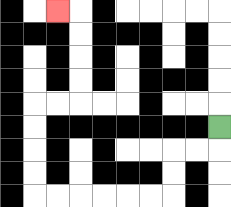{'start': '[9, 5]', 'end': '[2, 0]', 'path_directions': 'D,L,L,D,D,L,L,L,L,L,L,U,U,U,U,R,R,U,U,U,U,L', 'path_coordinates': '[[9, 5], [9, 6], [8, 6], [7, 6], [7, 7], [7, 8], [6, 8], [5, 8], [4, 8], [3, 8], [2, 8], [1, 8], [1, 7], [1, 6], [1, 5], [1, 4], [2, 4], [3, 4], [3, 3], [3, 2], [3, 1], [3, 0], [2, 0]]'}